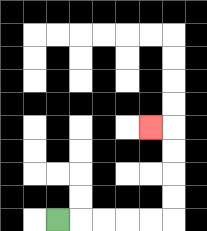{'start': '[2, 9]', 'end': '[6, 5]', 'path_directions': 'R,R,R,R,R,U,U,U,U,L', 'path_coordinates': '[[2, 9], [3, 9], [4, 9], [5, 9], [6, 9], [7, 9], [7, 8], [7, 7], [7, 6], [7, 5], [6, 5]]'}